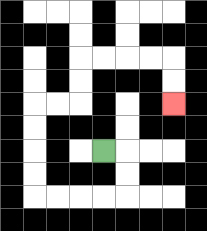{'start': '[4, 6]', 'end': '[7, 4]', 'path_directions': 'R,D,D,L,L,L,L,U,U,U,U,R,R,U,U,R,R,R,R,D,D', 'path_coordinates': '[[4, 6], [5, 6], [5, 7], [5, 8], [4, 8], [3, 8], [2, 8], [1, 8], [1, 7], [1, 6], [1, 5], [1, 4], [2, 4], [3, 4], [3, 3], [3, 2], [4, 2], [5, 2], [6, 2], [7, 2], [7, 3], [7, 4]]'}